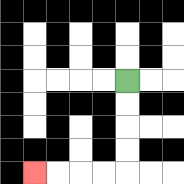{'start': '[5, 3]', 'end': '[1, 7]', 'path_directions': 'D,D,D,D,L,L,L,L', 'path_coordinates': '[[5, 3], [5, 4], [5, 5], [5, 6], [5, 7], [4, 7], [3, 7], [2, 7], [1, 7]]'}